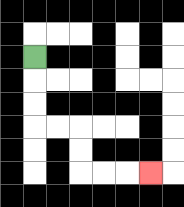{'start': '[1, 2]', 'end': '[6, 7]', 'path_directions': 'D,D,D,R,R,D,D,R,R,R', 'path_coordinates': '[[1, 2], [1, 3], [1, 4], [1, 5], [2, 5], [3, 5], [3, 6], [3, 7], [4, 7], [5, 7], [6, 7]]'}